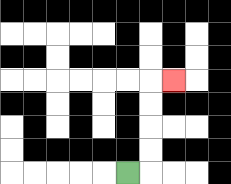{'start': '[5, 7]', 'end': '[7, 3]', 'path_directions': 'R,U,U,U,U,R', 'path_coordinates': '[[5, 7], [6, 7], [6, 6], [6, 5], [6, 4], [6, 3], [7, 3]]'}